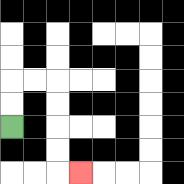{'start': '[0, 5]', 'end': '[3, 7]', 'path_directions': 'U,U,R,R,D,D,D,D,R', 'path_coordinates': '[[0, 5], [0, 4], [0, 3], [1, 3], [2, 3], [2, 4], [2, 5], [2, 6], [2, 7], [3, 7]]'}